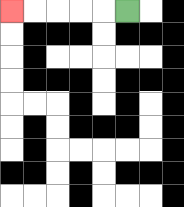{'start': '[5, 0]', 'end': '[0, 0]', 'path_directions': 'L,L,L,L,L', 'path_coordinates': '[[5, 0], [4, 0], [3, 0], [2, 0], [1, 0], [0, 0]]'}